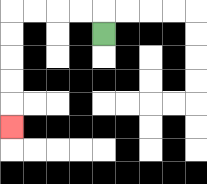{'start': '[4, 1]', 'end': '[0, 5]', 'path_directions': 'U,L,L,L,L,D,D,D,D,D', 'path_coordinates': '[[4, 1], [4, 0], [3, 0], [2, 0], [1, 0], [0, 0], [0, 1], [0, 2], [0, 3], [0, 4], [0, 5]]'}